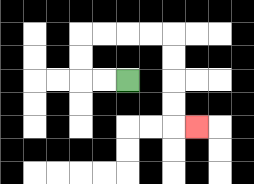{'start': '[5, 3]', 'end': '[8, 5]', 'path_directions': 'L,L,U,U,R,R,R,R,D,D,D,D,R', 'path_coordinates': '[[5, 3], [4, 3], [3, 3], [3, 2], [3, 1], [4, 1], [5, 1], [6, 1], [7, 1], [7, 2], [7, 3], [7, 4], [7, 5], [8, 5]]'}